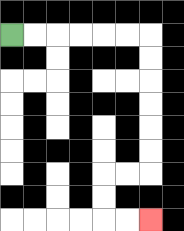{'start': '[0, 1]', 'end': '[6, 9]', 'path_directions': 'R,R,R,R,R,R,D,D,D,D,D,D,L,L,D,D,R,R', 'path_coordinates': '[[0, 1], [1, 1], [2, 1], [3, 1], [4, 1], [5, 1], [6, 1], [6, 2], [6, 3], [6, 4], [6, 5], [6, 6], [6, 7], [5, 7], [4, 7], [4, 8], [4, 9], [5, 9], [6, 9]]'}